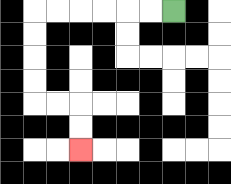{'start': '[7, 0]', 'end': '[3, 6]', 'path_directions': 'L,L,L,L,L,L,D,D,D,D,R,R,D,D', 'path_coordinates': '[[7, 0], [6, 0], [5, 0], [4, 0], [3, 0], [2, 0], [1, 0], [1, 1], [1, 2], [1, 3], [1, 4], [2, 4], [3, 4], [3, 5], [3, 6]]'}